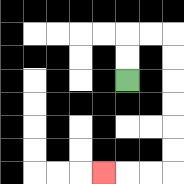{'start': '[5, 3]', 'end': '[4, 7]', 'path_directions': 'U,U,R,R,D,D,D,D,D,D,L,L,L', 'path_coordinates': '[[5, 3], [5, 2], [5, 1], [6, 1], [7, 1], [7, 2], [7, 3], [7, 4], [7, 5], [7, 6], [7, 7], [6, 7], [5, 7], [4, 7]]'}